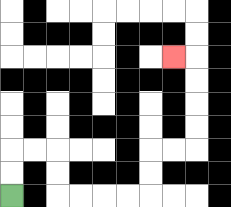{'start': '[0, 8]', 'end': '[7, 2]', 'path_directions': 'U,U,R,R,D,D,R,R,R,R,U,U,R,R,U,U,U,U,L', 'path_coordinates': '[[0, 8], [0, 7], [0, 6], [1, 6], [2, 6], [2, 7], [2, 8], [3, 8], [4, 8], [5, 8], [6, 8], [6, 7], [6, 6], [7, 6], [8, 6], [8, 5], [8, 4], [8, 3], [8, 2], [7, 2]]'}